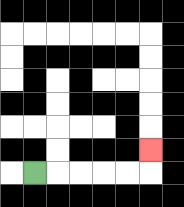{'start': '[1, 7]', 'end': '[6, 6]', 'path_directions': 'R,R,R,R,R,U', 'path_coordinates': '[[1, 7], [2, 7], [3, 7], [4, 7], [5, 7], [6, 7], [6, 6]]'}